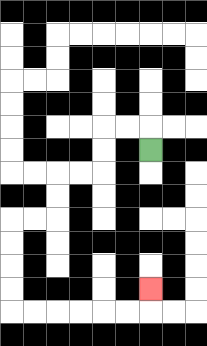{'start': '[6, 6]', 'end': '[6, 12]', 'path_directions': 'U,L,L,D,D,L,L,D,D,L,L,D,D,D,D,R,R,R,R,R,R,U', 'path_coordinates': '[[6, 6], [6, 5], [5, 5], [4, 5], [4, 6], [4, 7], [3, 7], [2, 7], [2, 8], [2, 9], [1, 9], [0, 9], [0, 10], [0, 11], [0, 12], [0, 13], [1, 13], [2, 13], [3, 13], [4, 13], [5, 13], [6, 13], [6, 12]]'}